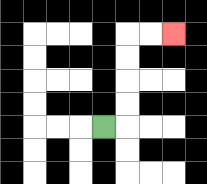{'start': '[4, 5]', 'end': '[7, 1]', 'path_directions': 'R,U,U,U,U,R,R', 'path_coordinates': '[[4, 5], [5, 5], [5, 4], [5, 3], [5, 2], [5, 1], [6, 1], [7, 1]]'}